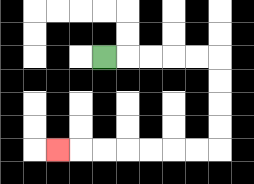{'start': '[4, 2]', 'end': '[2, 6]', 'path_directions': 'R,R,R,R,R,D,D,D,D,L,L,L,L,L,L,L', 'path_coordinates': '[[4, 2], [5, 2], [6, 2], [7, 2], [8, 2], [9, 2], [9, 3], [9, 4], [9, 5], [9, 6], [8, 6], [7, 6], [6, 6], [5, 6], [4, 6], [3, 6], [2, 6]]'}